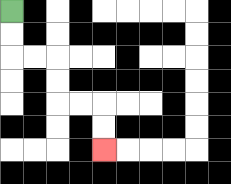{'start': '[0, 0]', 'end': '[4, 6]', 'path_directions': 'D,D,R,R,D,D,R,R,D,D', 'path_coordinates': '[[0, 0], [0, 1], [0, 2], [1, 2], [2, 2], [2, 3], [2, 4], [3, 4], [4, 4], [4, 5], [4, 6]]'}